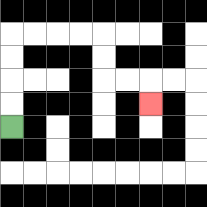{'start': '[0, 5]', 'end': '[6, 4]', 'path_directions': 'U,U,U,U,R,R,R,R,D,D,R,R,D', 'path_coordinates': '[[0, 5], [0, 4], [0, 3], [0, 2], [0, 1], [1, 1], [2, 1], [3, 1], [4, 1], [4, 2], [4, 3], [5, 3], [6, 3], [6, 4]]'}